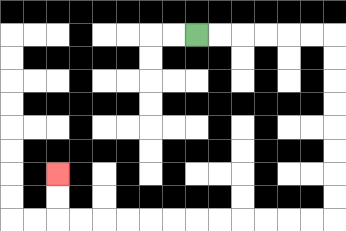{'start': '[8, 1]', 'end': '[2, 7]', 'path_directions': 'R,R,R,R,R,R,D,D,D,D,D,D,D,D,L,L,L,L,L,L,L,L,L,L,L,L,U,U', 'path_coordinates': '[[8, 1], [9, 1], [10, 1], [11, 1], [12, 1], [13, 1], [14, 1], [14, 2], [14, 3], [14, 4], [14, 5], [14, 6], [14, 7], [14, 8], [14, 9], [13, 9], [12, 9], [11, 9], [10, 9], [9, 9], [8, 9], [7, 9], [6, 9], [5, 9], [4, 9], [3, 9], [2, 9], [2, 8], [2, 7]]'}